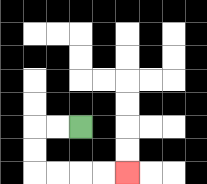{'start': '[3, 5]', 'end': '[5, 7]', 'path_directions': 'L,L,D,D,R,R,R,R', 'path_coordinates': '[[3, 5], [2, 5], [1, 5], [1, 6], [1, 7], [2, 7], [3, 7], [4, 7], [5, 7]]'}